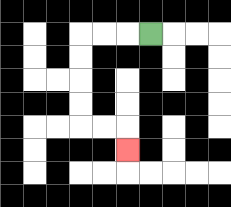{'start': '[6, 1]', 'end': '[5, 6]', 'path_directions': 'L,L,L,D,D,D,D,R,R,D', 'path_coordinates': '[[6, 1], [5, 1], [4, 1], [3, 1], [3, 2], [3, 3], [3, 4], [3, 5], [4, 5], [5, 5], [5, 6]]'}